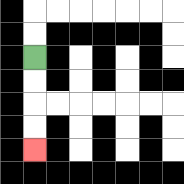{'start': '[1, 2]', 'end': '[1, 6]', 'path_directions': 'D,D,D,D', 'path_coordinates': '[[1, 2], [1, 3], [1, 4], [1, 5], [1, 6]]'}